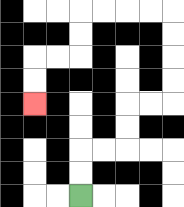{'start': '[3, 8]', 'end': '[1, 4]', 'path_directions': 'U,U,R,R,U,U,R,R,U,U,U,U,L,L,L,L,D,D,L,L,D,D', 'path_coordinates': '[[3, 8], [3, 7], [3, 6], [4, 6], [5, 6], [5, 5], [5, 4], [6, 4], [7, 4], [7, 3], [7, 2], [7, 1], [7, 0], [6, 0], [5, 0], [4, 0], [3, 0], [3, 1], [3, 2], [2, 2], [1, 2], [1, 3], [1, 4]]'}